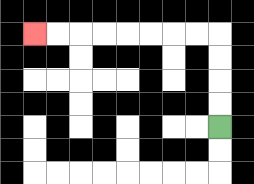{'start': '[9, 5]', 'end': '[1, 1]', 'path_directions': 'U,U,U,U,L,L,L,L,L,L,L,L', 'path_coordinates': '[[9, 5], [9, 4], [9, 3], [9, 2], [9, 1], [8, 1], [7, 1], [6, 1], [5, 1], [4, 1], [3, 1], [2, 1], [1, 1]]'}